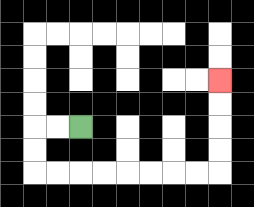{'start': '[3, 5]', 'end': '[9, 3]', 'path_directions': 'L,L,D,D,R,R,R,R,R,R,R,R,U,U,U,U', 'path_coordinates': '[[3, 5], [2, 5], [1, 5], [1, 6], [1, 7], [2, 7], [3, 7], [4, 7], [5, 7], [6, 7], [7, 7], [8, 7], [9, 7], [9, 6], [9, 5], [9, 4], [9, 3]]'}